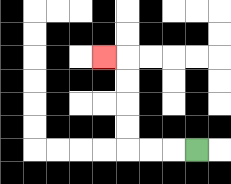{'start': '[8, 6]', 'end': '[4, 2]', 'path_directions': 'L,L,L,U,U,U,U,L', 'path_coordinates': '[[8, 6], [7, 6], [6, 6], [5, 6], [5, 5], [5, 4], [5, 3], [5, 2], [4, 2]]'}